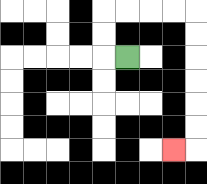{'start': '[5, 2]', 'end': '[7, 6]', 'path_directions': 'L,U,U,R,R,R,R,D,D,D,D,D,D,L', 'path_coordinates': '[[5, 2], [4, 2], [4, 1], [4, 0], [5, 0], [6, 0], [7, 0], [8, 0], [8, 1], [8, 2], [8, 3], [8, 4], [8, 5], [8, 6], [7, 6]]'}